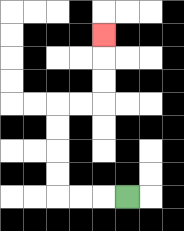{'start': '[5, 8]', 'end': '[4, 1]', 'path_directions': 'L,L,L,U,U,U,U,R,R,U,U,U', 'path_coordinates': '[[5, 8], [4, 8], [3, 8], [2, 8], [2, 7], [2, 6], [2, 5], [2, 4], [3, 4], [4, 4], [4, 3], [4, 2], [4, 1]]'}